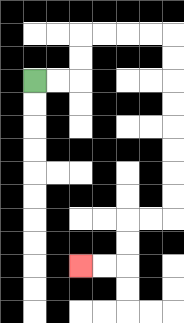{'start': '[1, 3]', 'end': '[3, 11]', 'path_directions': 'R,R,U,U,R,R,R,R,D,D,D,D,D,D,D,D,L,L,D,D,L,L', 'path_coordinates': '[[1, 3], [2, 3], [3, 3], [3, 2], [3, 1], [4, 1], [5, 1], [6, 1], [7, 1], [7, 2], [7, 3], [7, 4], [7, 5], [7, 6], [7, 7], [7, 8], [7, 9], [6, 9], [5, 9], [5, 10], [5, 11], [4, 11], [3, 11]]'}